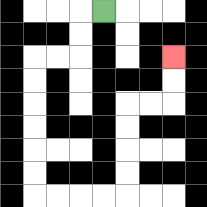{'start': '[4, 0]', 'end': '[7, 2]', 'path_directions': 'L,D,D,L,L,D,D,D,D,D,D,R,R,R,R,U,U,U,U,R,R,U,U', 'path_coordinates': '[[4, 0], [3, 0], [3, 1], [3, 2], [2, 2], [1, 2], [1, 3], [1, 4], [1, 5], [1, 6], [1, 7], [1, 8], [2, 8], [3, 8], [4, 8], [5, 8], [5, 7], [5, 6], [5, 5], [5, 4], [6, 4], [7, 4], [7, 3], [7, 2]]'}